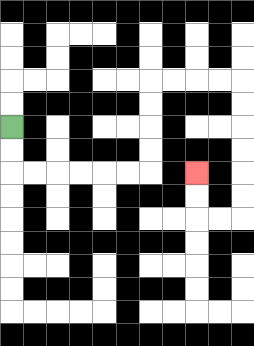{'start': '[0, 5]', 'end': '[8, 7]', 'path_directions': 'D,D,R,R,R,R,R,R,U,U,U,U,R,R,R,R,D,D,D,D,D,D,L,L,U,U', 'path_coordinates': '[[0, 5], [0, 6], [0, 7], [1, 7], [2, 7], [3, 7], [4, 7], [5, 7], [6, 7], [6, 6], [6, 5], [6, 4], [6, 3], [7, 3], [8, 3], [9, 3], [10, 3], [10, 4], [10, 5], [10, 6], [10, 7], [10, 8], [10, 9], [9, 9], [8, 9], [8, 8], [8, 7]]'}